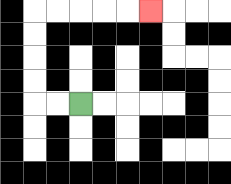{'start': '[3, 4]', 'end': '[6, 0]', 'path_directions': 'L,L,U,U,U,U,R,R,R,R,R', 'path_coordinates': '[[3, 4], [2, 4], [1, 4], [1, 3], [1, 2], [1, 1], [1, 0], [2, 0], [3, 0], [4, 0], [5, 0], [6, 0]]'}